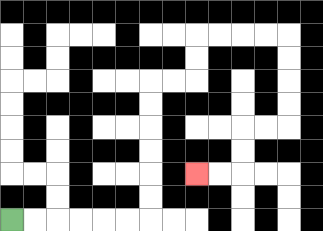{'start': '[0, 9]', 'end': '[8, 7]', 'path_directions': 'R,R,R,R,R,R,U,U,U,U,U,U,R,R,U,U,R,R,R,R,D,D,D,D,L,L,D,D,L,L', 'path_coordinates': '[[0, 9], [1, 9], [2, 9], [3, 9], [4, 9], [5, 9], [6, 9], [6, 8], [6, 7], [6, 6], [6, 5], [6, 4], [6, 3], [7, 3], [8, 3], [8, 2], [8, 1], [9, 1], [10, 1], [11, 1], [12, 1], [12, 2], [12, 3], [12, 4], [12, 5], [11, 5], [10, 5], [10, 6], [10, 7], [9, 7], [8, 7]]'}